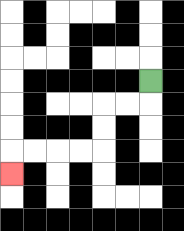{'start': '[6, 3]', 'end': '[0, 7]', 'path_directions': 'D,L,L,D,D,L,L,L,L,D', 'path_coordinates': '[[6, 3], [6, 4], [5, 4], [4, 4], [4, 5], [4, 6], [3, 6], [2, 6], [1, 6], [0, 6], [0, 7]]'}